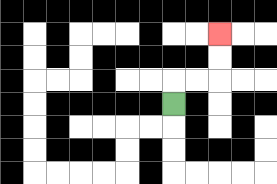{'start': '[7, 4]', 'end': '[9, 1]', 'path_directions': 'U,R,R,U,U', 'path_coordinates': '[[7, 4], [7, 3], [8, 3], [9, 3], [9, 2], [9, 1]]'}